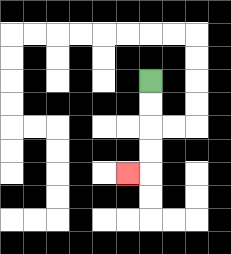{'start': '[6, 3]', 'end': '[5, 7]', 'path_directions': 'D,D,D,D,L', 'path_coordinates': '[[6, 3], [6, 4], [6, 5], [6, 6], [6, 7], [5, 7]]'}